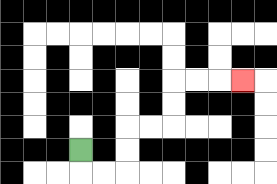{'start': '[3, 6]', 'end': '[10, 3]', 'path_directions': 'D,R,R,U,U,R,R,U,U,R,R,R', 'path_coordinates': '[[3, 6], [3, 7], [4, 7], [5, 7], [5, 6], [5, 5], [6, 5], [7, 5], [7, 4], [7, 3], [8, 3], [9, 3], [10, 3]]'}